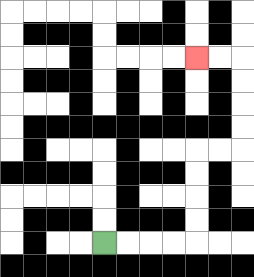{'start': '[4, 10]', 'end': '[8, 2]', 'path_directions': 'R,R,R,R,U,U,U,U,R,R,U,U,U,U,L,L', 'path_coordinates': '[[4, 10], [5, 10], [6, 10], [7, 10], [8, 10], [8, 9], [8, 8], [8, 7], [8, 6], [9, 6], [10, 6], [10, 5], [10, 4], [10, 3], [10, 2], [9, 2], [8, 2]]'}